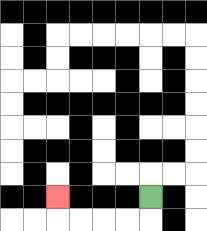{'start': '[6, 8]', 'end': '[2, 8]', 'path_directions': 'D,L,L,L,L,U', 'path_coordinates': '[[6, 8], [6, 9], [5, 9], [4, 9], [3, 9], [2, 9], [2, 8]]'}